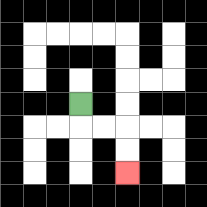{'start': '[3, 4]', 'end': '[5, 7]', 'path_directions': 'D,R,R,D,D', 'path_coordinates': '[[3, 4], [3, 5], [4, 5], [5, 5], [5, 6], [5, 7]]'}